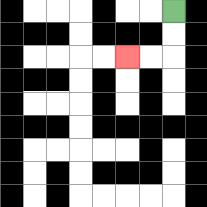{'start': '[7, 0]', 'end': '[5, 2]', 'path_directions': 'D,D,L,L', 'path_coordinates': '[[7, 0], [7, 1], [7, 2], [6, 2], [5, 2]]'}